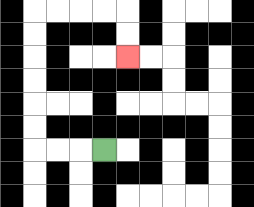{'start': '[4, 6]', 'end': '[5, 2]', 'path_directions': 'L,L,L,U,U,U,U,U,U,R,R,R,R,D,D', 'path_coordinates': '[[4, 6], [3, 6], [2, 6], [1, 6], [1, 5], [1, 4], [1, 3], [1, 2], [1, 1], [1, 0], [2, 0], [3, 0], [4, 0], [5, 0], [5, 1], [5, 2]]'}